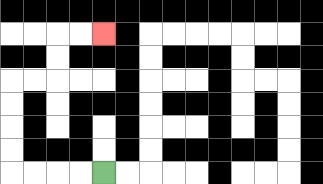{'start': '[4, 7]', 'end': '[4, 1]', 'path_directions': 'L,L,L,L,U,U,U,U,R,R,U,U,R,R', 'path_coordinates': '[[4, 7], [3, 7], [2, 7], [1, 7], [0, 7], [0, 6], [0, 5], [0, 4], [0, 3], [1, 3], [2, 3], [2, 2], [2, 1], [3, 1], [4, 1]]'}